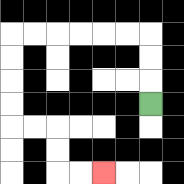{'start': '[6, 4]', 'end': '[4, 7]', 'path_directions': 'U,U,U,L,L,L,L,L,L,D,D,D,D,R,R,D,D,R,R', 'path_coordinates': '[[6, 4], [6, 3], [6, 2], [6, 1], [5, 1], [4, 1], [3, 1], [2, 1], [1, 1], [0, 1], [0, 2], [0, 3], [0, 4], [0, 5], [1, 5], [2, 5], [2, 6], [2, 7], [3, 7], [4, 7]]'}